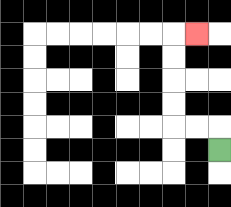{'start': '[9, 6]', 'end': '[8, 1]', 'path_directions': 'U,L,L,U,U,U,U,R', 'path_coordinates': '[[9, 6], [9, 5], [8, 5], [7, 5], [7, 4], [7, 3], [7, 2], [7, 1], [8, 1]]'}